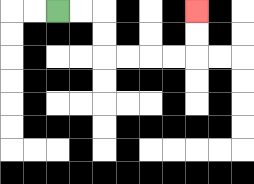{'start': '[2, 0]', 'end': '[8, 0]', 'path_directions': 'R,R,D,D,R,R,R,R,U,U', 'path_coordinates': '[[2, 0], [3, 0], [4, 0], [4, 1], [4, 2], [5, 2], [6, 2], [7, 2], [8, 2], [8, 1], [8, 0]]'}